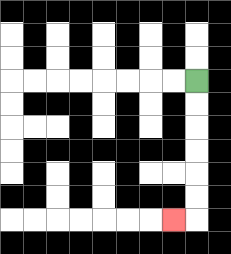{'start': '[8, 3]', 'end': '[7, 9]', 'path_directions': 'D,D,D,D,D,D,L', 'path_coordinates': '[[8, 3], [8, 4], [8, 5], [8, 6], [8, 7], [8, 8], [8, 9], [7, 9]]'}